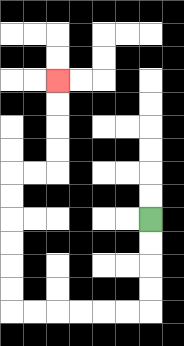{'start': '[6, 9]', 'end': '[2, 3]', 'path_directions': 'D,D,D,D,L,L,L,L,L,L,U,U,U,U,U,U,R,R,U,U,U,U', 'path_coordinates': '[[6, 9], [6, 10], [6, 11], [6, 12], [6, 13], [5, 13], [4, 13], [3, 13], [2, 13], [1, 13], [0, 13], [0, 12], [0, 11], [0, 10], [0, 9], [0, 8], [0, 7], [1, 7], [2, 7], [2, 6], [2, 5], [2, 4], [2, 3]]'}